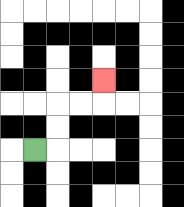{'start': '[1, 6]', 'end': '[4, 3]', 'path_directions': 'R,U,U,R,R,U', 'path_coordinates': '[[1, 6], [2, 6], [2, 5], [2, 4], [3, 4], [4, 4], [4, 3]]'}